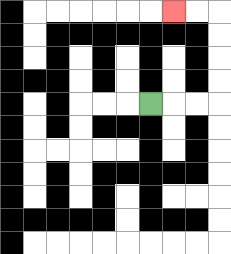{'start': '[6, 4]', 'end': '[7, 0]', 'path_directions': 'R,R,R,U,U,U,U,L,L', 'path_coordinates': '[[6, 4], [7, 4], [8, 4], [9, 4], [9, 3], [9, 2], [9, 1], [9, 0], [8, 0], [7, 0]]'}